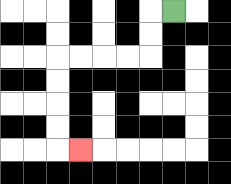{'start': '[7, 0]', 'end': '[3, 6]', 'path_directions': 'L,D,D,L,L,L,L,D,D,D,D,R', 'path_coordinates': '[[7, 0], [6, 0], [6, 1], [6, 2], [5, 2], [4, 2], [3, 2], [2, 2], [2, 3], [2, 4], [2, 5], [2, 6], [3, 6]]'}